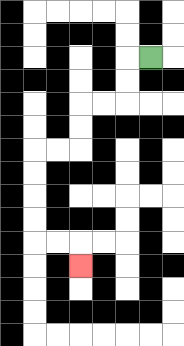{'start': '[6, 2]', 'end': '[3, 11]', 'path_directions': 'L,D,D,L,L,D,D,L,L,D,D,D,D,R,R,D', 'path_coordinates': '[[6, 2], [5, 2], [5, 3], [5, 4], [4, 4], [3, 4], [3, 5], [3, 6], [2, 6], [1, 6], [1, 7], [1, 8], [1, 9], [1, 10], [2, 10], [3, 10], [3, 11]]'}